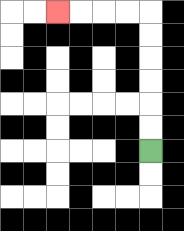{'start': '[6, 6]', 'end': '[2, 0]', 'path_directions': 'U,U,U,U,U,U,L,L,L,L', 'path_coordinates': '[[6, 6], [6, 5], [6, 4], [6, 3], [6, 2], [6, 1], [6, 0], [5, 0], [4, 0], [3, 0], [2, 0]]'}